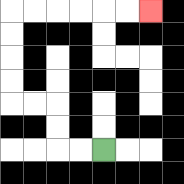{'start': '[4, 6]', 'end': '[6, 0]', 'path_directions': 'L,L,U,U,L,L,U,U,U,U,R,R,R,R,R,R', 'path_coordinates': '[[4, 6], [3, 6], [2, 6], [2, 5], [2, 4], [1, 4], [0, 4], [0, 3], [0, 2], [0, 1], [0, 0], [1, 0], [2, 0], [3, 0], [4, 0], [5, 0], [6, 0]]'}